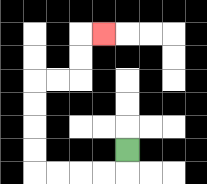{'start': '[5, 6]', 'end': '[4, 1]', 'path_directions': 'D,L,L,L,L,U,U,U,U,R,R,U,U,R', 'path_coordinates': '[[5, 6], [5, 7], [4, 7], [3, 7], [2, 7], [1, 7], [1, 6], [1, 5], [1, 4], [1, 3], [2, 3], [3, 3], [3, 2], [3, 1], [4, 1]]'}